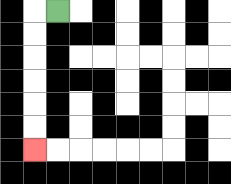{'start': '[2, 0]', 'end': '[1, 6]', 'path_directions': 'L,D,D,D,D,D,D', 'path_coordinates': '[[2, 0], [1, 0], [1, 1], [1, 2], [1, 3], [1, 4], [1, 5], [1, 6]]'}